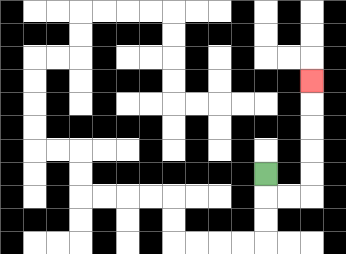{'start': '[11, 7]', 'end': '[13, 3]', 'path_directions': 'D,R,R,U,U,U,U,U', 'path_coordinates': '[[11, 7], [11, 8], [12, 8], [13, 8], [13, 7], [13, 6], [13, 5], [13, 4], [13, 3]]'}